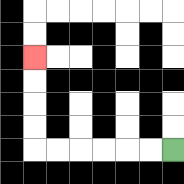{'start': '[7, 6]', 'end': '[1, 2]', 'path_directions': 'L,L,L,L,L,L,U,U,U,U', 'path_coordinates': '[[7, 6], [6, 6], [5, 6], [4, 6], [3, 6], [2, 6], [1, 6], [1, 5], [1, 4], [1, 3], [1, 2]]'}